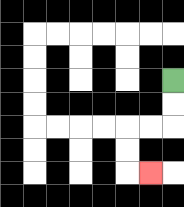{'start': '[7, 3]', 'end': '[6, 7]', 'path_directions': 'D,D,L,L,D,D,R', 'path_coordinates': '[[7, 3], [7, 4], [7, 5], [6, 5], [5, 5], [5, 6], [5, 7], [6, 7]]'}